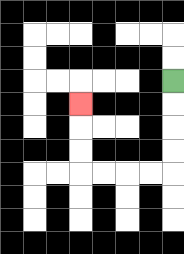{'start': '[7, 3]', 'end': '[3, 4]', 'path_directions': 'D,D,D,D,L,L,L,L,U,U,U', 'path_coordinates': '[[7, 3], [7, 4], [7, 5], [7, 6], [7, 7], [6, 7], [5, 7], [4, 7], [3, 7], [3, 6], [3, 5], [3, 4]]'}